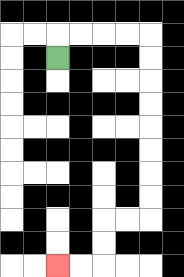{'start': '[2, 2]', 'end': '[2, 11]', 'path_directions': 'U,R,R,R,R,D,D,D,D,D,D,D,D,L,L,D,D,L,L', 'path_coordinates': '[[2, 2], [2, 1], [3, 1], [4, 1], [5, 1], [6, 1], [6, 2], [6, 3], [6, 4], [6, 5], [6, 6], [6, 7], [6, 8], [6, 9], [5, 9], [4, 9], [4, 10], [4, 11], [3, 11], [2, 11]]'}